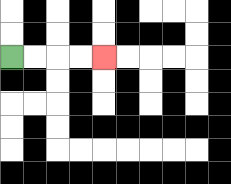{'start': '[0, 2]', 'end': '[4, 2]', 'path_directions': 'R,R,R,R', 'path_coordinates': '[[0, 2], [1, 2], [2, 2], [3, 2], [4, 2]]'}